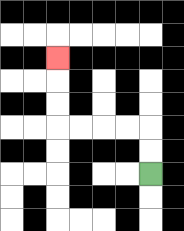{'start': '[6, 7]', 'end': '[2, 2]', 'path_directions': 'U,U,L,L,L,L,U,U,U', 'path_coordinates': '[[6, 7], [6, 6], [6, 5], [5, 5], [4, 5], [3, 5], [2, 5], [2, 4], [2, 3], [2, 2]]'}